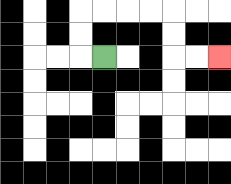{'start': '[4, 2]', 'end': '[9, 2]', 'path_directions': 'L,U,U,R,R,R,R,D,D,R,R', 'path_coordinates': '[[4, 2], [3, 2], [3, 1], [3, 0], [4, 0], [5, 0], [6, 0], [7, 0], [7, 1], [7, 2], [8, 2], [9, 2]]'}